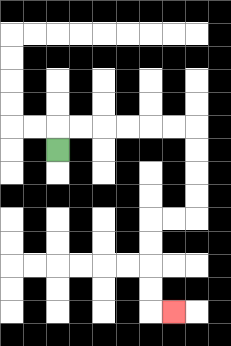{'start': '[2, 6]', 'end': '[7, 13]', 'path_directions': 'U,R,R,R,R,R,R,D,D,D,D,L,L,D,D,D,D,R', 'path_coordinates': '[[2, 6], [2, 5], [3, 5], [4, 5], [5, 5], [6, 5], [7, 5], [8, 5], [8, 6], [8, 7], [8, 8], [8, 9], [7, 9], [6, 9], [6, 10], [6, 11], [6, 12], [6, 13], [7, 13]]'}